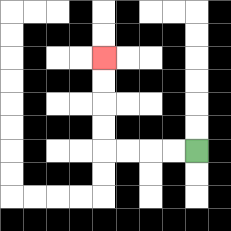{'start': '[8, 6]', 'end': '[4, 2]', 'path_directions': 'L,L,L,L,U,U,U,U', 'path_coordinates': '[[8, 6], [7, 6], [6, 6], [5, 6], [4, 6], [4, 5], [4, 4], [4, 3], [4, 2]]'}